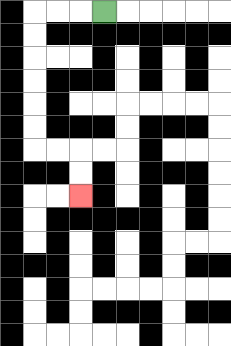{'start': '[4, 0]', 'end': '[3, 8]', 'path_directions': 'L,L,L,D,D,D,D,D,D,R,R,D,D', 'path_coordinates': '[[4, 0], [3, 0], [2, 0], [1, 0], [1, 1], [1, 2], [1, 3], [1, 4], [1, 5], [1, 6], [2, 6], [3, 6], [3, 7], [3, 8]]'}